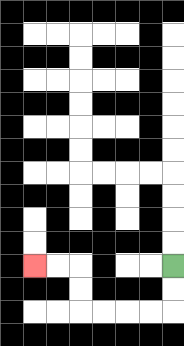{'start': '[7, 11]', 'end': '[1, 11]', 'path_directions': 'D,D,L,L,L,L,U,U,L,L', 'path_coordinates': '[[7, 11], [7, 12], [7, 13], [6, 13], [5, 13], [4, 13], [3, 13], [3, 12], [3, 11], [2, 11], [1, 11]]'}